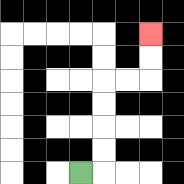{'start': '[3, 7]', 'end': '[6, 1]', 'path_directions': 'R,U,U,U,U,R,R,U,U', 'path_coordinates': '[[3, 7], [4, 7], [4, 6], [4, 5], [4, 4], [4, 3], [5, 3], [6, 3], [6, 2], [6, 1]]'}